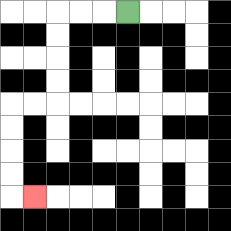{'start': '[5, 0]', 'end': '[1, 8]', 'path_directions': 'L,L,L,D,D,D,D,L,L,D,D,D,D,R', 'path_coordinates': '[[5, 0], [4, 0], [3, 0], [2, 0], [2, 1], [2, 2], [2, 3], [2, 4], [1, 4], [0, 4], [0, 5], [0, 6], [0, 7], [0, 8], [1, 8]]'}